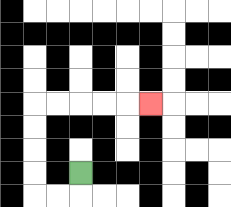{'start': '[3, 7]', 'end': '[6, 4]', 'path_directions': 'D,L,L,U,U,U,U,R,R,R,R,R', 'path_coordinates': '[[3, 7], [3, 8], [2, 8], [1, 8], [1, 7], [1, 6], [1, 5], [1, 4], [2, 4], [3, 4], [4, 4], [5, 4], [6, 4]]'}